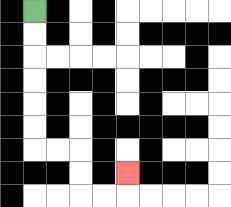{'start': '[1, 0]', 'end': '[5, 7]', 'path_directions': 'D,D,D,D,D,D,R,R,D,D,R,R,U', 'path_coordinates': '[[1, 0], [1, 1], [1, 2], [1, 3], [1, 4], [1, 5], [1, 6], [2, 6], [3, 6], [3, 7], [3, 8], [4, 8], [5, 8], [5, 7]]'}